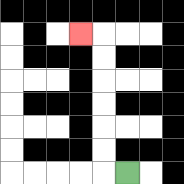{'start': '[5, 7]', 'end': '[3, 1]', 'path_directions': 'L,U,U,U,U,U,U,L', 'path_coordinates': '[[5, 7], [4, 7], [4, 6], [4, 5], [4, 4], [4, 3], [4, 2], [4, 1], [3, 1]]'}